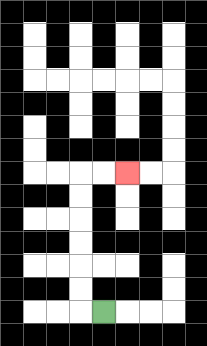{'start': '[4, 13]', 'end': '[5, 7]', 'path_directions': 'L,U,U,U,U,U,U,R,R', 'path_coordinates': '[[4, 13], [3, 13], [3, 12], [3, 11], [3, 10], [3, 9], [3, 8], [3, 7], [4, 7], [5, 7]]'}